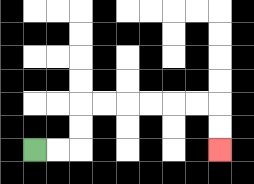{'start': '[1, 6]', 'end': '[9, 6]', 'path_directions': 'R,R,U,U,R,R,R,R,R,R,D,D', 'path_coordinates': '[[1, 6], [2, 6], [3, 6], [3, 5], [3, 4], [4, 4], [5, 4], [6, 4], [7, 4], [8, 4], [9, 4], [9, 5], [9, 6]]'}